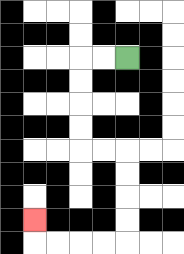{'start': '[5, 2]', 'end': '[1, 9]', 'path_directions': 'L,L,D,D,D,D,R,R,D,D,D,D,L,L,L,L,U', 'path_coordinates': '[[5, 2], [4, 2], [3, 2], [3, 3], [3, 4], [3, 5], [3, 6], [4, 6], [5, 6], [5, 7], [5, 8], [5, 9], [5, 10], [4, 10], [3, 10], [2, 10], [1, 10], [1, 9]]'}